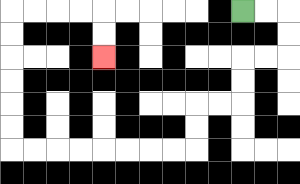{'start': '[10, 0]', 'end': '[4, 2]', 'path_directions': 'R,R,D,D,L,L,D,D,L,L,D,D,L,L,L,L,L,L,L,L,U,U,U,U,U,U,R,R,R,R,D,D', 'path_coordinates': '[[10, 0], [11, 0], [12, 0], [12, 1], [12, 2], [11, 2], [10, 2], [10, 3], [10, 4], [9, 4], [8, 4], [8, 5], [8, 6], [7, 6], [6, 6], [5, 6], [4, 6], [3, 6], [2, 6], [1, 6], [0, 6], [0, 5], [0, 4], [0, 3], [0, 2], [0, 1], [0, 0], [1, 0], [2, 0], [3, 0], [4, 0], [4, 1], [4, 2]]'}